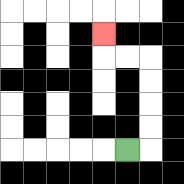{'start': '[5, 6]', 'end': '[4, 1]', 'path_directions': 'R,U,U,U,U,L,L,U', 'path_coordinates': '[[5, 6], [6, 6], [6, 5], [6, 4], [6, 3], [6, 2], [5, 2], [4, 2], [4, 1]]'}